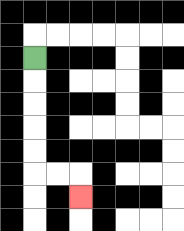{'start': '[1, 2]', 'end': '[3, 8]', 'path_directions': 'D,D,D,D,D,R,R,D', 'path_coordinates': '[[1, 2], [1, 3], [1, 4], [1, 5], [1, 6], [1, 7], [2, 7], [3, 7], [3, 8]]'}